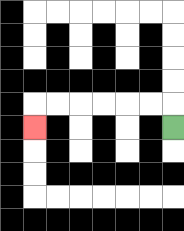{'start': '[7, 5]', 'end': '[1, 5]', 'path_directions': 'U,L,L,L,L,L,L,D', 'path_coordinates': '[[7, 5], [7, 4], [6, 4], [5, 4], [4, 4], [3, 4], [2, 4], [1, 4], [1, 5]]'}